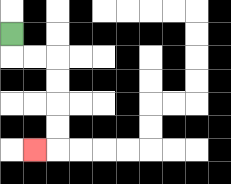{'start': '[0, 1]', 'end': '[1, 6]', 'path_directions': 'D,R,R,D,D,D,D,L', 'path_coordinates': '[[0, 1], [0, 2], [1, 2], [2, 2], [2, 3], [2, 4], [2, 5], [2, 6], [1, 6]]'}